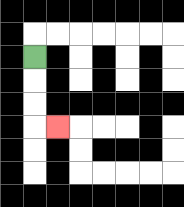{'start': '[1, 2]', 'end': '[2, 5]', 'path_directions': 'D,D,D,R', 'path_coordinates': '[[1, 2], [1, 3], [1, 4], [1, 5], [2, 5]]'}